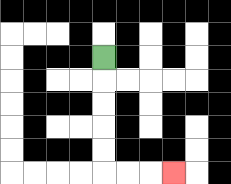{'start': '[4, 2]', 'end': '[7, 7]', 'path_directions': 'D,D,D,D,D,R,R,R', 'path_coordinates': '[[4, 2], [4, 3], [4, 4], [4, 5], [4, 6], [4, 7], [5, 7], [6, 7], [7, 7]]'}